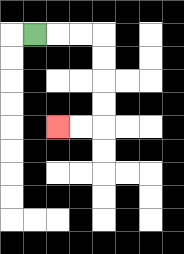{'start': '[1, 1]', 'end': '[2, 5]', 'path_directions': 'R,R,R,D,D,D,D,L,L', 'path_coordinates': '[[1, 1], [2, 1], [3, 1], [4, 1], [4, 2], [4, 3], [4, 4], [4, 5], [3, 5], [2, 5]]'}